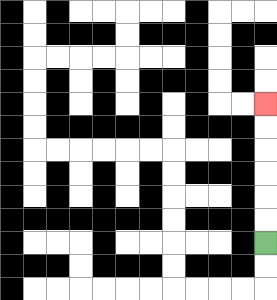{'start': '[11, 10]', 'end': '[11, 4]', 'path_directions': 'U,U,U,U,U,U', 'path_coordinates': '[[11, 10], [11, 9], [11, 8], [11, 7], [11, 6], [11, 5], [11, 4]]'}